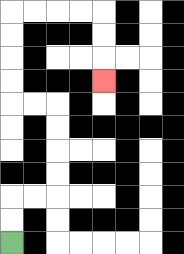{'start': '[0, 10]', 'end': '[4, 3]', 'path_directions': 'U,U,R,R,U,U,U,U,L,L,U,U,U,U,R,R,R,R,D,D,D', 'path_coordinates': '[[0, 10], [0, 9], [0, 8], [1, 8], [2, 8], [2, 7], [2, 6], [2, 5], [2, 4], [1, 4], [0, 4], [0, 3], [0, 2], [0, 1], [0, 0], [1, 0], [2, 0], [3, 0], [4, 0], [4, 1], [4, 2], [4, 3]]'}